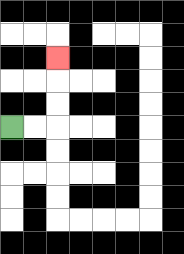{'start': '[0, 5]', 'end': '[2, 2]', 'path_directions': 'R,R,U,U,U', 'path_coordinates': '[[0, 5], [1, 5], [2, 5], [2, 4], [2, 3], [2, 2]]'}